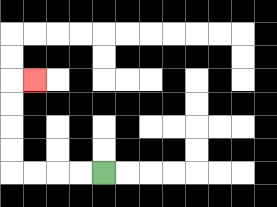{'start': '[4, 7]', 'end': '[1, 3]', 'path_directions': 'L,L,L,L,U,U,U,U,R', 'path_coordinates': '[[4, 7], [3, 7], [2, 7], [1, 7], [0, 7], [0, 6], [0, 5], [0, 4], [0, 3], [1, 3]]'}